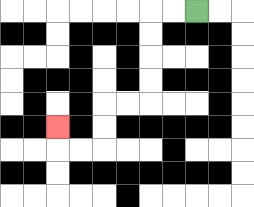{'start': '[8, 0]', 'end': '[2, 5]', 'path_directions': 'L,L,D,D,D,D,L,L,D,D,L,L,U', 'path_coordinates': '[[8, 0], [7, 0], [6, 0], [6, 1], [6, 2], [6, 3], [6, 4], [5, 4], [4, 4], [4, 5], [4, 6], [3, 6], [2, 6], [2, 5]]'}